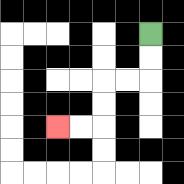{'start': '[6, 1]', 'end': '[2, 5]', 'path_directions': 'D,D,L,L,D,D,L,L', 'path_coordinates': '[[6, 1], [6, 2], [6, 3], [5, 3], [4, 3], [4, 4], [4, 5], [3, 5], [2, 5]]'}